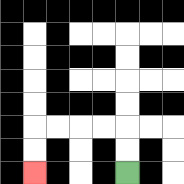{'start': '[5, 7]', 'end': '[1, 7]', 'path_directions': 'U,U,L,L,L,L,D,D', 'path_coordinates': '[[5, 7], [5, 6], [5, 5], [4, 5], [3, 5], [2, 5], [1, 5], [1, 6], [1, 7]]'}